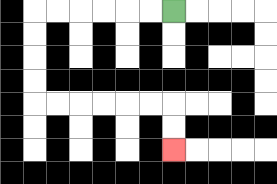{'start': '[7, 0]', 'end': '[7, 6]', 'path_directions': 'L,L,L,L,L,L,D,D,D,D,R,R,R,R,R,R,D,D', 'path_coordinates': '[[7, 0], [6, 0], [5, 0], [4, 0], [3, 0], [2, 0], [1, 0], [1, 1], [1, 2], [1, 3], [1, 4], [2, 4], [3, 4], [4, 4], [5, 4], [6, 4], [7, 4], [7, 5], [7, 6]]'}